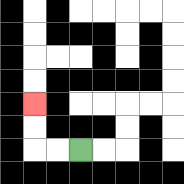{'start': '[3, 6]', 'end': '[1, 4]', 'path_directions': 'L,L,U,U', 'path_coordinates': '[[3, 6], [2, 6], [1, 6], [1, 5], [1, 4]]'}